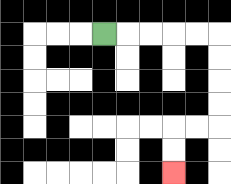{'start': '[4, 1]', 'end': '[7, 7]', 'path_directions': 'R,R,R,R,R,D,D,D,D,L,L,D,D', 'path_coordinates': '[[4, 1], [5, 1], [6, 1], [7, 1], [8, 1], [9, 1], [9, 2], [9, 3], [9, 4], [9, 5], [8, 5], [7, 5], [7, 6], [7, 7]]'}